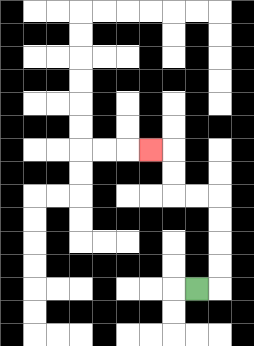{'start': '[8, 12]', 'end': '[6, 6]', 'path_directions': 'R,U,U,U,U,L,L,U,U,L', 'path_coordinates': '[[8, 12], [9, 12], [9, 11], [9, 10], [9, 9], [9, 8], [8, 8], [7, 8], [7, 7], [7, 6], [6, 6]]'}